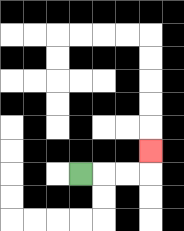{'start': '[3, 7]', 'end': '[6, 6]', 'path_directions': 'R,R,R,U', 'path_coordinates': '[[3, 7], [4, 7], [5, 7], [6, 7], [6, 6]]'}